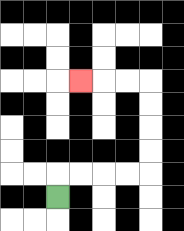{'start': '[2, 8]', 'end': '[3, 3]', 'path_directions': 'U,R,R,R,R,U,U,U,U,L,L,L', 'path_coordinates': '[[2, 8], [2, 7], [3, 7], [4, 7], [5, 7], [6, 7], [6, 6], [6, 5], [6, 4], [6, 3], [5, 3], [4, 3], [3, 3]]'}